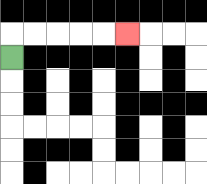{'start': '[0, 2]', 'end': '[5, 1]', 'path_directions': 'U,R,R,R,R,R', 'path_coordinates': '[[0, 2], [0, 1], [1, 1], [2, 1], [3, 1], [4, 1], [5, 1]]'}